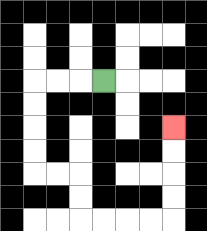{'start': '[4, 3]', 'end': '[7, 5]', 'path_directions': 'L,L,L,D,D,D,D,R,R,D,D,R,R,R,R,U,U,U,U', 'path_coordinates': '[[4, 3], [3, 3], [2, 3], [1, 3], [1, 4], [1, 5], [1, 6], [1, 7], [2, 7], [3, 7], [3, 8], [3, 9], [4, 9], [5, 9], [6, 9], [7, 9], [7, 8], [7, 7], [7, 6], [7, 5]]'}